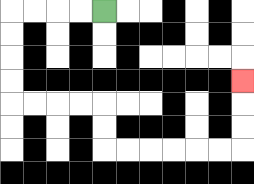{'start': '[4, 0]', 'end': '[10, 3]', 'path_directions': 'L,L,L,L,D,D,D,D,R,R,R,R,D,D,R,R,R,R,R,R,U,U,U', 'path_coordinates': '[[4, 0], [3, 0], [2, 0], [1, 0], [0, 0], [0, 1], [0, 2], [0, 3], [0, 4], [1, 4], [2, 4], [3, 4], [4, 4], [4, 5], [4, 6], [5, 6], [6, 6], [7, 6], [8, 6], [9, 6], [10, 6], [10, 5], [10, 4], [10, 3]]'}